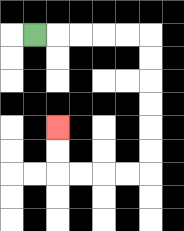{'start': '[1, 1]', 'end': '[2, 5]', 'path_directions': 'R,R,R,R,R,D,D,D,D,D,D,L,L,L,L,U,U', 'path_coordinates': '[[1, 1], [2, 1], [3, 1], [4, 1], [5, 1], [6, 1], [6, 2], [6, 3], [6, 4], [6, 5], [6, 6], [6, 7], [5, 7], [4, 7], [3, 7], [2, 7], [2, 6], [2, 5]]'}